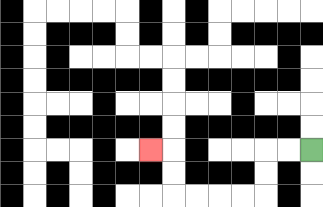{'start': '[13, 6]', 'end': '[6, 6]', 'path_directions': 'L,L,D,D,L,L,L,L,U,U,L', 'path_coordinates': '[[13, 6], [12, 6], [11, 6], [11, 7], [11, 8], [10, 8], [9, 8], [8, 8], [7, 8], [7, 7], [7, 6], [6, 6]]'}